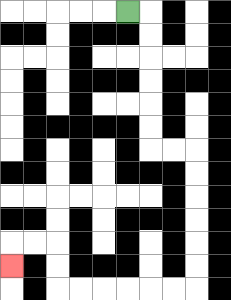{'start': '[5, 0]', 'end': '[0, 11]', 'path_directions': 'R,D,D,D,D,D,D,R,R,D,D,D,D,D,D,L,L,L,L,L,L,U,U,L,L,D', 'path_coordinates': '[[5, 0], [6, 0], [6, 1], [6, 2], [6, 3], [6, 4], [6, 5], [6, 6], [7, 6], [8, 6], [8, 7], [8, 8], [8, 9], [8, 10], [8, 11], [8, 12], [7, 12], [6, 12], [5, 12], [4, 12], [3, 12], [2, 12], [2, 11], [2, 10], [1, 10], [0, 10], [0, 11]]'}